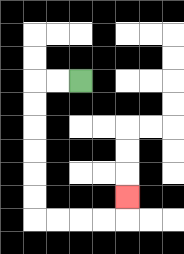{'start': '[3, 3]', 'end': '[5, 8]', 'path_directions': 'L,L,D,D,D,D,D,D,R,R,R,R,U', 'path_coordinates': '[[3, 3], [2, 3], [1, 3], [1, 4], [1, 5], [1, 6], [1, 7], [1, 8], [1, 9], [2, 9], [3, 9], [4, 9], [5, 9], [5, 8]]'}